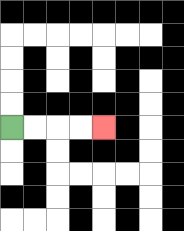{'start': '[0, 5]', 'end': '[4, 5]', 'path_directions': 'R,R,R,R', 'path_coordinates': '[[0, 5], [1, 5], [2, 5], [3, 5], [4, 5]]'}